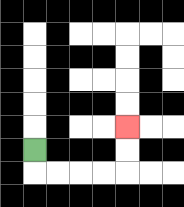{'start': '[1, 6]', 'end': '[5, 5]', 'path_directions': 'D,R,R,R,R,U,U', 'path_coordinates': '[[1, 6], [1, 7], [2, 7], [3, 7], [4, 7], [5, 7], [5, 6], [5, 5]]'}